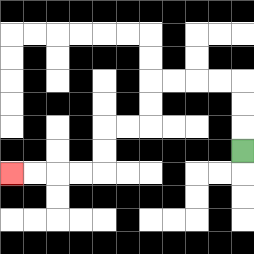{'start': '[10, 6]', 'end': '[0, 7]', 'path_directions': 'U,U,U,L,L,L,L,D,D,L,L,D,D,L,L,L,L', 'path_coordinates': '[[10, 6], [10, 5], [10, 4], [10, 3], [9, 3], [8, 3], [7, 3], [6, 3], [6, 4], [6, 5], [5, 5], [4, 5], [4, 6], [4, 7], [3, 7], [2, 7], [1, 7], [0, 7]]'}